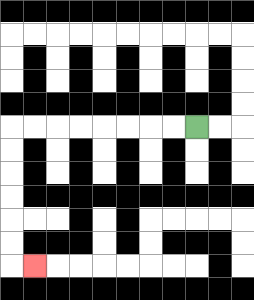{'start': '[8, 5]', 'end': '[1, 11]', 'path_directions': 'L,L,L,L,L,L,L,L,D,D,D,D,D,D,R', 'path_coordinates': '[[8, 5], [7, 5], [6, 5], [5, 5], [4, 5], [3, 5], [2, 5], [1, 5], [0, 5], [0, 6], [0, 7], [0, 8], [0, 9], [0, 10], [0, 11], [1, 11]]'}